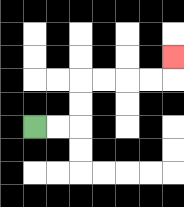{'start': '[1, 5]', 'end': '[7, 2]', 'path_directions': 'R,R,U,U,R,R,R,R,U', 'path_coordinates': '[[1, 5], [2, 5], [3, 5], [3, 4], [3, 3], [4, 3], [5, 3], [6, 3], [7, 3], [7, 2]]'}